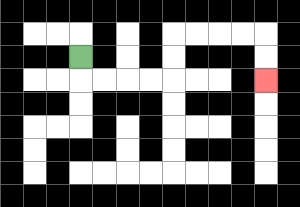{'start': '[3, 2]', 'end': '[11, 3]', 'path_directions': 'D,R,R,R,R,U,U,R,R,R,R,D,D', 'path_coordinates': '[[3, 2], [3, 3], [4, 3], [5, 3], [6, 3], [7, 3], [7, 2], [7, 1], [8, 1], [9, 1], [10, 1], [11, 1], [11, 2], [11, 3]]'}